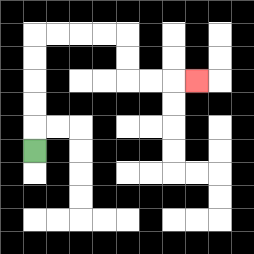{'start': '[1, 6]', 'end': '[8, 3]', 'path_directions': 'U,U,U,U,U,R,R,R,R,D,D,R,R,R', 'path_coordinates': '[[1, 6], [1, 5], [1, 4], [1, 3], [1, 2], [1, 1], [2, 1], [3, 1], [4, 1], [5, 1], [5, 2], [5, 3], [6, 3], [7, 3], [8, 3]]'}